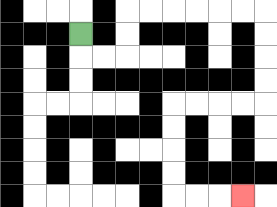{'start': '[3, 1]', 'end': '[10, 8]', 'path_directions': 'D,R,R,U,U,R,R,R,R,R,R,D,D,D,D,L,L,L,L,D,D,D,D,R,R,R', 'path_coordinates': '[[3, 1], [3, 2], [4, 2], [5, 2], [5, 1], [5, 0], [6, 0], [7, 0], [8, 0], [9, 0], [10, 0], [11, 0], [11, 1], [11, 2], [11, 3], [11, 4], [10, 4], [9, 4], [8, 4], [7, 4], [7, 5], [7, 6], [7, 7], [7, 8], [8, 8], [9, 8], [10, 8]]'}